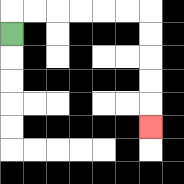{'start': '[0, 1]', 'end': '[6, 5]', 'path_directions': 'U,R,R,R,R,R,R,D,D,D,D,D', 'path_coordinates': '[[0, 1], [0, 0], [1, 0], [2, 0], [3, 0], [4, 0], [5, 0], [6, 0], [6, 1], [6, 2], [6, 3], [6, 4], [6, 5]]'}